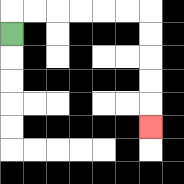{'start': '[0, 1]', 'end': '[6, 5]', 'path_directions': 'U,R,R,R,R,R,R,D,D,D,D,D', 'path_coordinates': '[[0, 1], [0, 0], [1, 0], [2, 0], [3, 0], [4, 0], [5, 0], [6, 0], [6, 1], [6, 2], [6, 3], [6, 4], [6, 5]]'}